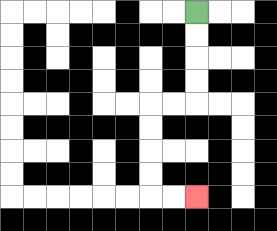{'start': '[8, 0]', 'end': '[8, 8]', 'path_directions': 'D,D,D,D,L,L,D,D,D,D,R,R', 'path_coordinates': '[[8, 0], [8, 1], [8, 2], [8, 3], [8, 4], [7, 4], [6, 4], [6, 5], [6, 6], [6, 7], [6, 8], [7, 8], [8, 8]]'}